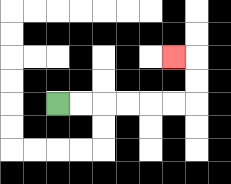{'start': '[2, 4]', 'end': '[7, 2]', 'path_directions': 'R,R,R,R,R,R,U,U,L', 'path_coordinates': '[[2, 4], [3, 4], [4, 4], [5, 4], [6, 4], [7, 4], [8, 4], [8, 3], [8, 2], [7, 2]]'}